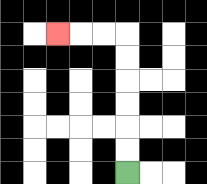{'start': '[5, 7]', 'end': '[2, 1]', 'path_directions': 'U,U,U,U,U,U,L,L,L', 'path_coordinates': '[[5, 7], [5, 6], [5, 5], [5, 4], [5, 3], [5, 2], [5, 1], [4, 1], [3, 1], [2, 1]]'}